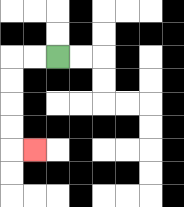{'start': '[2, 2]', 'end': '[1, 6]', 'path_directions': 'L,L,D,D,D,D,R', 'path_coordinates': '[[2, 2], [1, 2], [0, 2], [0, 3], [0, 4], [0, 5], [0, 6], [1, 6]]'}